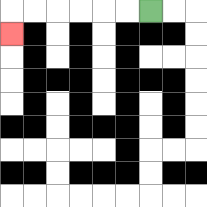{'start': '[6, 0]', 'end': '[0, 1]', 'path_directions': 'L,L,L,L,L,L,D', 'path_coordinates': '[[6, 0], [5, 0], [4, 0], [3, 0], [2, 0], [1, 0], [0, 0], [0, 1]]'}